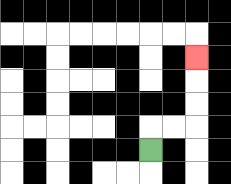{'start': '[6, 6]', 'end': '[8, 2]', 'path_directions': 'U,R,R,U,U,U', 'path_coordinates': '[[6, 6], [6, 5], [7, 5], [8, 5], [8, 4], [8, 3], [8, 2]]'}